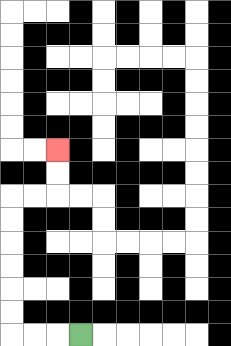{'start': '[3, 14]', 'end': '[2, 6]', 'path_directions': 'L,L,L,U,U,U,U,U,U,R,R,U,U', 'path_coordinates': '[[3, 14], [2, 14], [1, 14], [0, 14], [0, 13], [0, 12], [0, 11], [0, 10], [0, 9], [0, 8], [1, 8], [2, 8], [2, 7], [2, 6]]'}